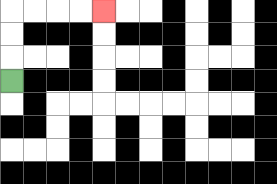{'start': '[0, 3]', 'end': '[4, 0]', 'path_directions': 'U,U,U,R,R,R,R', 'path_coordinates': '[[0, 3], [0, 2], [0, 1], [0, 0], [1, 0], [2, 0], [3, 0], [4, 0]]'}